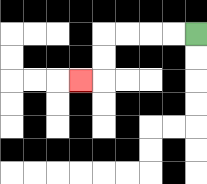{'start': '[8, 1]', 'end': '[3, 3]', 'path_directions': 'L,L,L,L,D,D,L', 'path_coordinates': '[[8, 1], [7, 1], [6, 1], [5, 1], [4, 1], [4, 2], [4, 3], [3, 3]]'}